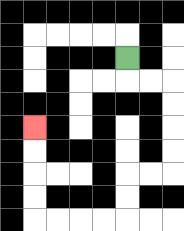{'start': '[5, 2]', 'end': '[1, 5]', 'path_directions': 'D,R,R,D,D,D,D,L,L,D,D,L,L,L,L,U,U,U,U', 'path_coordinates': '[[5, 2], [5, 3], [6, 3], [7, 3], [7, 4], [7, 5], [7, 6], [7, 7], [6, 7], [5, 7], [5, 8], [5, 9], [4, 9], [3, 9], [2, 9], [1, 9], [1, 8], [1, 7], [1, 6], [1, 5]]'}